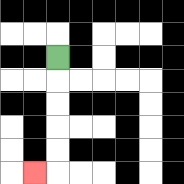{'start': '[2, 2]', 'end': '[1, 7]', 'path_directions': 'D,D,D,D,D,L', 'path_coordinates': '[[2, 2], [2, 3], [2, 4], [2, 5], [2, 6], [2, 7], [1, 7]]'}